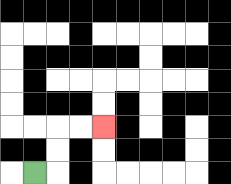{'start': '[1, 7]', 'end': '[4, 5]', 'path_directions': 'R,U,U,R,R', 'path_coordinates': '[[1, 7], [2, 7], [2, 6], [2, 5], [3, 5], [4, 5]]'}